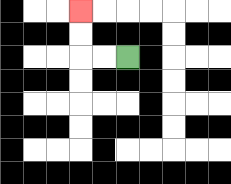{'start': '[5, 2]', 'end': '[3, 0]', 'path_directions': 'L,L,U,U', 'path_coordinates': '[[5, 2], [4, 2], [3, 2], [3, 1], [3, 0]]'}